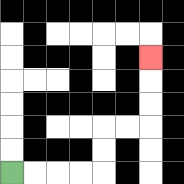{'start': '[0, 7]', 'end': '[6, 2]', 'path_directions': 'R,R,R,R,U,U,R,R,U,U,U', 'path_coordinates': '[[0, 7], [1, 7], [2, 7], [3, 7], [4, 7], [4, 6], [4, 5], [5, 5], [6, 5], [6, 4], [6, 3], [6, 2]]'}